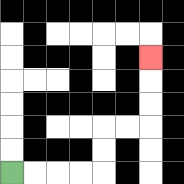{'start': '[0, 7]', 'end': '[6, 2]', 'path_directions': 'R,R,R,R,U,U,R,R,U,U,U', 'path_coordinates': '[[0, 7], [1, 7], [2, 7], [3, 7], [4, 7], [4, 6], [4, 5], [5, 5], [6, 5], [6, 4], [6, 3], [6, 2]]'}